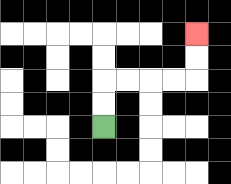{'start': '[4, 5]', 'end': '[8, 1]', 'path_directions': 'U,U,R,R,R,R,U,U', 'path_coordinates': '[[4, 5], [4, 4], [4, 3], [5, 3], [6, 3], [7, 3], [8, 3], [8, 2], [8, 1]]'}